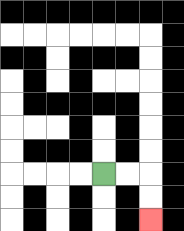{'start': '[4, 7]', 'end': '[6, 9]', 'path_directions': 'R,R,D,D', 'path_coordinates': '[[4, 7], [5, 7], [6, 7], [6, 8], [6, 9]]'}